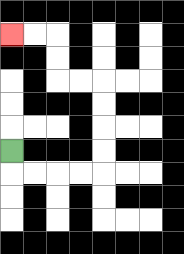{'start': '[0, 6]', 'end': '[0, 1]', 'path_directions': 'D,R,R,R,R,U,U,U,U,L,L,U,U,L,L', 'path_coordinates': '[[0, 6], [0, 7], [1, 7], [2, 7], [3, 7], [4, 7], [4, 6], [4, 5], [4, 4], [4, 3], [3, 3], [2, 3], [2, 2], [2, 1], [1, 1], [0, 1]]'}